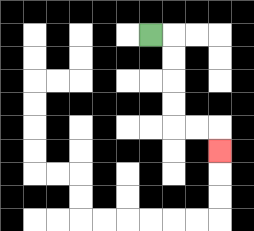{'start': '[6, 1]', 'end': '[9, 6]', 'path_directions': 'R,D,D,D,D,R,R,D', 'path_coordinates': '[[6, 1], [7, 1], [7, 2], [7, 3], [7, 4], [7, 5], [8, 5], [9, 5], [9, 6]]'}